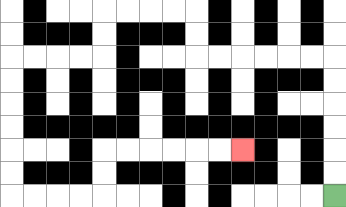{'start': '[14, 8]', 'end': '[10, 6]', 'path_directions': 'U,U,U,U,U,U,L,L,L,L,L,L,U,U,L,L,L,L,D,D,L,L,L,L,D,D,D,D,D,D,R,R,R,R,U,U,R,R,R,R,R,R', 'path_coordinates': '[[14, 8], [14, 7], [14, 6], [14, 5], [14, 4], [14, 3], [14, 2], [13, 2], [12, 2], [11, 2], [10, 2], [9, 2], [8, 2], [8, 1], [8, 0], [7, 0], [6, 0], [5, 0], [4, 0], [4, 1], [4, 2], [3, 2], [2, 2], [1, 2], [0, 2], [0, 3], [0, 4], [0, 5], [0, 6], [0, 7], [0, 8], [1, 8], [2, 8], [3, 8], [4, 8], [4, 7], [4, 6], [5, 6], [6, 6], [7, 6], [8, 6], [9, 6], [10, 6]]'}